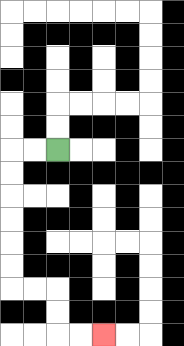{'start': '[2, 6]', 'end': '[4, 14]', 'path_directions': 'L,L,D,D,D,D,D,D,R,R,D,D,R,R', 'path_coordinates': '[[2, 6], [1, 6], [0, 6], [0, 7], [0, 8], [0, 9], [0, 10], [0, 11], [0, 12], [1, 12], [2, 12], [2, 13], [2, 14], [3, 14], [4, 14]]'}